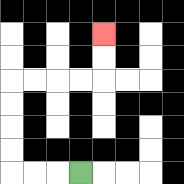{'start': '[3, 7]', 'end': '[4, 1]', 'path_directions': 'L,L,L,U,U,U,U,R,R,R,R,U,U', 'path_coordinates': '[[3, 7], [2, 7], [1, 7], [0, 7], [0, 6], [0, 5], [0, 4], [0, 3], [1, 3], [2, 3], [3, 3], [4, 3], [4, 2], [4, 1]]'}